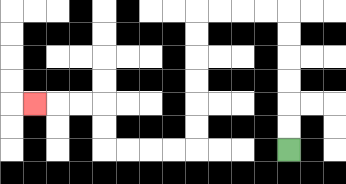{'start': '[12, 6]', 'end': '[1, 4]', 'path_directions': 'U,U,U,U,U,U,L,L,L,L,D,D,D,D,D,D,L,L,L,L,U,U,L,L,L', 'path_coordinates': '[[12, 6], [12, 5], [12, 4], [12, 3], [12, 2], [12, 1], [12, 0], [11, 0], [10, 0], [9, 0], [8, 0], [8, 1], [8, 2], [8, 3], [8, 4], [8, 5], [8, 6], [7, 6], [6, 6], [5, 6], [4, 6], [4, 5], [4, 4], [3, 4], [2, 4], [1, 4]]'}